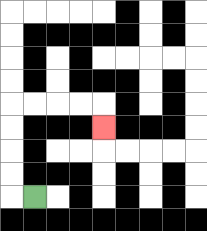{'start': '[1, 8]', 'end': '[4, 5]', 'path_directions': 'L,U,U,U,U,R,R,R,R,D', 'path_coordinates': '[[1, 8], [0, 8], [0, 7], [0, 6], [0, 5], [0, 4], [1, 4], [2, 4], [3, 4], [4, 4], [4, 5]]'}